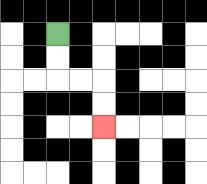{'start': '[2, 1]', 'end': '[4, 5]', 'path_directions': 'D,D,R,R,D,D', 'path_coordinates': '[[2, 1], [2, 2], [2, 3], [3, 3], [4, 3], [4, 4], [4, 5]]'}